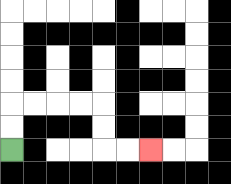{'start': '[0, 6]', 'end': '[6, 6]', 'path_directions': 'U,U,R,R,R,R,D,D,R,R', 'path_coordinates': '[[0, 6], [0, 5], [0, 4], [1, 4], [2, 4], [3, 4], [4, 4], [4, 5], [4, 6], [5, 6], [6, 6]]'}